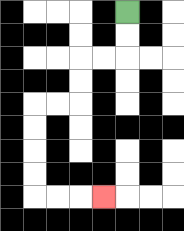{'start': '[5, 0]', 'end': '[4, 8]', 'path_directions': 'D,D,L,L,D,D,L,L,D,D,D,D,R,R,R', 'path_coordinates': '[[5, 0], [5, 1], [5, 2], [4, 2], [3, 2], [3, 3], [3, 4], [2, 4], [1, 4], [1, 5], [1, 6], [1, 7], [1, 8], [2, 8], [3, 8], [4, 8]]'}